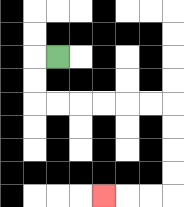{'start': '[2, 2]', 'end': '[4, 8]', 'path_directions': 'L,D,D,R,R,R,R,R,R,D,D,D,D,L,L,L', 'path_coordinates': '[[2, 2], [1, 2], [1, 3], [1, 4], [2, 4], [3, 4], [4, 4], [5, 4], [6, 4], [7, 4], [7, 5], [7, 6], [7, 7], [7, 8], [6, 8], [5, 8], [4, 8]]'}